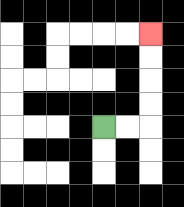{'start': '[4, 5]', 'end': '[6, 1]', 'path_directions': 'R,R,U,U,U,U', 'path_coordinates': '[[4, 5], [5, 5], [6, 5], [6, 4], [6, 3], [6, 2], [6, 1]]'}